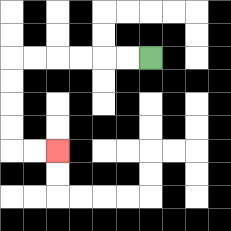{'start': '[6, 2]', 'end': '[2, 6]', 'path_directions': 'L,L,L,L,L,L,D,D,D,D,R,R', 'path_coordinates': '[[6, 2], [5, 2], [4, 2], [3, 2], [2, 2], [1, 2], [0, 2], [0, 3], [0, 4], [0, 5], [0, 6], [1, 6], [2, 6]]'}